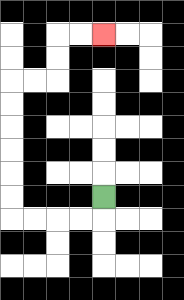{'start': '[4, 8]', 'end': '[4, 1]', 'path_directions': 'D,L,L,L,L,U,U,U,U,U,U,R,R,U,U,R,R', 'path_coordinates': '[[4, 8], [4, 9], [3, 9], [2, 9], [1, 9], [0, 9], [0, 8], [0, 7], [0, 6], [0, 5], [0, 4], [0, 3], [1, 3], [2, 3], [2, 2], [2, 1], [3, 1], [4, 1]]'}